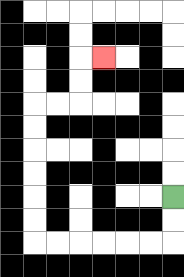{'start': '[7, 8]', 'end': '[4, 2]', 'path_directions': 'D,D,L,L,L,L,L,L,U,U,U,U,U,U,R,R,U,U,R', 'path_coordinates': '[[7, 8], [7, 9], [7, 10], [6, 10], [5, 10], [4, 10], [3, 10], [2, 10], [1, 10], [1, 9], [1, 8], [1, 7], [1, 6], [1, 5], [1, 4], [2, 4], [3, 4], [3, 3], [3, 2], [4, 2]]'}